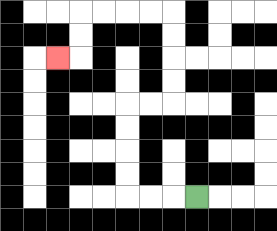{'start': '[8, 8]', 'end': '[2, 2]', 'path_directions': 'L,L,L,U,U,U,U,R,R,U,U,U,U,L,L,L,L,D,D,L', 'path_coordinates': '[[8, 8], [7, 8], [6, 8], [5, 8], [5, 7], [5, 6], [5, 5], [5, 4], [6, 4], [7, 4], [7, 3], [7, 2], [7, 1], [7, 0], [6, 0], [5, 0], [4, 0], [3, 0], [3, 1], [3, 2], [2, 2]]'}